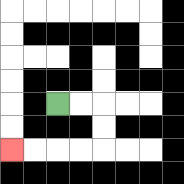{'start': '[2, 4]', 'end': '[0, 6]', 'path_directions': 'R,R,D,D,L,L,L,L', 'path_coordinates': '[[2, 4], [3, 4], [4, 4], [4, 5], [4, 6], [3, 6], [2, 6], [1, 6], [0, 6]]'}